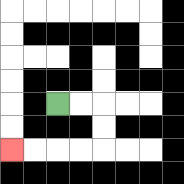{'start': '[2, 4]', 'end': '[0, 6]', 'path_directions': 'R,R,D,D,L,L,L,L', 'path_coordinates': '[[2, 4], [3, 4], [4, 4], [4, 5], [4, 6], [3, 6], [2, 6], [1, 6], [0, 6]]'}